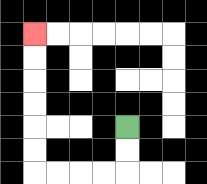{'start': '[5, 5]', 'end': '[1, 1]', 'path_directions': 'D,D,L,L,L,L,U,U,U,U,U,U', 'path_coordinates': '[[5, 5], [5, 6], [5, 7], [4, 7], [3, 7], [2, 7], [1, 7], [1, 6], [1, 5], [1, 4], [1, 3], [1, 2], [1, 1]]'}